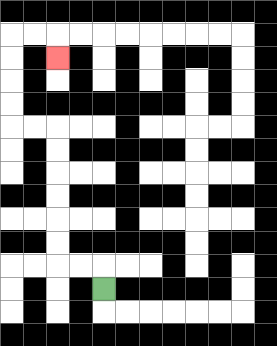{'start': '[4, 12]', 'end': '[2, 2]', 'path_directions': 'U,L,L,U,U,U,U,U,U,L,L,U,U,U,U,R,R,D', 'path_coordinates': '[[4, 12], [4, 11], [3, 11], [2, 11], [2, 10], [2, 9], [2, 8], [2, 7], [2, 6], [2, 5], [1, 5], [0, 5], [0, 4], [0, 3], [0, 2], [0, 1], [1, 1], [2, 1], [2, 2]]'}